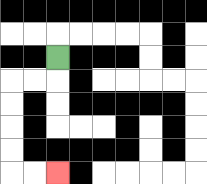{'start': '[2, 2]', 'end': '[2, 7]', 'path_directions': 'D,L,L,D,D,D,D,R,R', 'path_coordinates': '[[2, 2], [2, 3], [1, 3], [0, 3], [0, 4], [0, 5], [0, 6], [0, 7], [1, 7], [2, 7]]'}